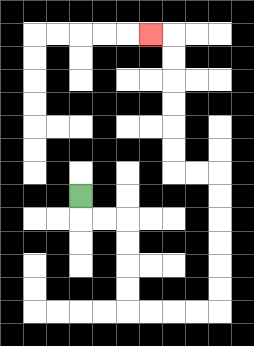{'start': '[3, 8]', 'end': '[6, 1]', 'path_directions': 'D,R,R,D,D,D,D,R,R,R,R,U,U,U,U,U,U,L,L,U,U,U,U,U,U,L', 'path_coordinates': '[[3, 8], [3, 9], [4, 9], [5, 9], [5, 10], [5, 11], [5, 12], [5, 13], [6, 13], [7, 13], [8, 13], [9, 13], [9, 12], [9, 11], [9, 10], [9, 9], [9, 8], [9, 7], [8, 7], [7, 7], [7, 6], [7, 5], [7, 4], [7, 3], [7, 2], [7, 1], [6, 1]]'}